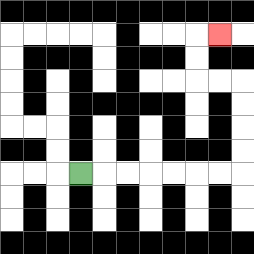{'start': '[3, 7]', 'end': '[9, 1]', 'path_directions': 'R,R,R,R,R,R,R,U,U,U,U,L,L,U,U,R', 'path_coordinates': '[[3, 7], [4, 7], [5, 7], [6, 7], [7, 7], [8, 7], [9, 7], [10, 7], [10, 6], [10, 5], [10, 4], [10, 3], [9, 3], [8, 3], [8, 2], [8, 1], [9, 1]]'}